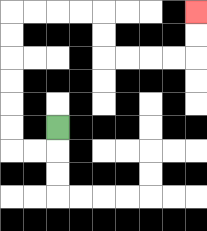{'start': '[2, 5]', 'end': '[8, 0]', 'path_directions': 'D,L,L,U,U,U,U,U,U,R,R,R,R,D,D,R,R,R,R,U,U', 'path_coordinates': '[[2, 5], [2, 6], [1, 6], [0, 6], [0, 5], [0, 4], [0, 3], [0, 2], [0, 1], [0, 0], [1, 0], [2, 0], [3, 0], [4, 0], [4, 1], [4, 2], [5, 2], [6, 2], [7, 2], [8, 2], [8, 1], [8, 0]]'}